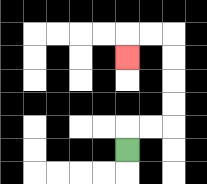{'start': '[5, 6]', 'end': '[5, 2]', 'path_directions': 'U,R,R,U,U,U,U,L,L,D', 'path_coordinates': '[[5, 6], [5, 5], [6, 5], [7, 5], [7, 4], [7, 3], [7, 2], [7, 1], [6, 1], [5, 1], [5, 2]]'}